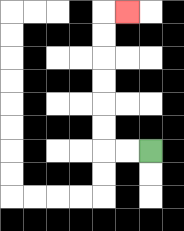{'start': '[6, 6]', 'end': '[5, 0]', 'path_directions': 'L,L,U,U,U,U,U,U,R', 'path_coordinates': '[[6, 6], [5, 6], [4, 6], [4, 5], [4, 4], [4, 3], [4, 2], [4, 1], [4, 0], [5, 0]]'}